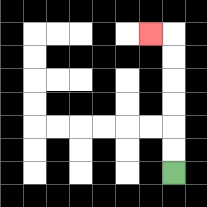{'start': '[7, 7]', 'end': '[6, 1]', 'path_directions': 'U,U,U,U,U,U,L', 'path_coordinates': '[[7, 7], [7, 6], [7, 5], [7, 4], [7, 3], [7, 2], [7, 1], [6, 1]]'}